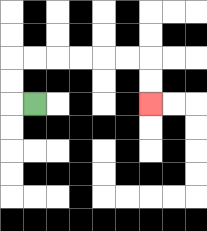{'start': '[1, 4]', 'end': '[6, 4]', 'path_directions': 'L,U,U,R,R,R,R,R,R,D,D', 'path_coordinates': '[[1, 4], [0, 4], [0, 3], [0, 2], [1, 2], [2, 2], [3, 2], [4, 2], [5, 2], [6, 2], [6, 3], [6, 4]]'}